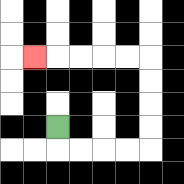{'start': '[2, 5]', 'end': '[1, 2]', 'path_directions': 'D,R,R,R,R,U,U,U,U,L,L,L,L,L', 'path_coordinates': '[[2, 5], [2, 6], [3, 6], [4, 6], [5, 6], [6, 6], [6, 5], [6, 4], [6, 3], [6, 2], [5, 2], [4, 2], [3, 2], [2, 2], [1, 2]]'}